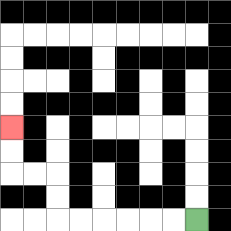{'start': '[8, 9]', 'end': '[0, 5]', 'path_directions': 'L,L,L,L,L,L,U,U,L,L,U,U', 'path_coordinates': '[[8, 9], [7, 9], [6, 9], [5, 9], [4, 9], [3, 9], [2, 9], [2, 8], [2, 7], [1, 7], [0, 7], [0, 6], [0, 5]]'}